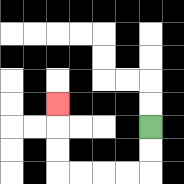{'start': '[6, 5]', 'end': '[2, 4]', 'path_directions': 'D,D,L,L,L,L,U,U,U', 'path_coordinates': '[[6, 5], [6, 6], [6, 7], [5, 7], [4, 7], [3, 7], [2, 7], [2, 6], [2, 5], [2, 4]]'}